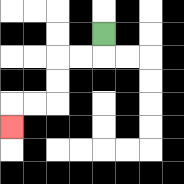{'start': '[4, 1]', 'end': '[0, 5]', 'path_directions': 'D,L,L,D,D,L,L,D', 'path_coordinates': '[[4, 1], [4, 2], [3, 2], [2, 2], [2, 3], [2, 4], [1, 4], [0, 4], [0, 5]]'}